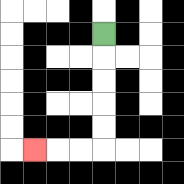{'start': '[4, 1]', 'end': '[1, 6]', 'path_directions': 'D,D,D,D,D,L,L,L', 'path_coordinates': '[[4, 1], [4, 2], [4, 3], [4, 4], [4, 5], [4, 6], [3, 6], [2, 6], [1, 6]]'}